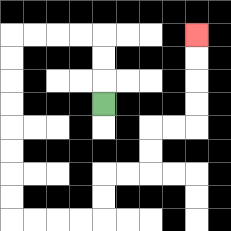{'start': '[4, 4]', 'end': '[8, 1]', 'path_directions': 'U,U,U,L,L,L,L,D,D,D,D,D,D,D,D,R,R,R,R,U,U,R,R,U,U,R,R,U,U,U,U', 'path_coordinates': '[[4, 4], [4, 3], [4, 2], [4, 1], [3, 1], [2, 1], [1, 1], [0, 1], [0, 2], [0, 3], [0, 4], [0, 5], [0, 6], [0, 7], [0, 8], [0, 9], [1, 9], [2, 9], [3, 9], [4, 9], [4, 8], [4, 7], [5, 7], [6, 7], [6, 6], [6, 5], [7, 5], [8, 5], [8, 4], [8, 3], [8, 2], [8, 1]]'}